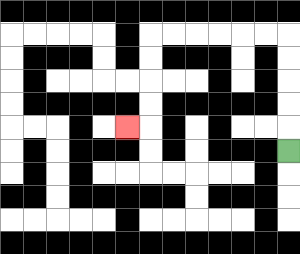{'start': '[12, 6]', 'end': '[5, 5]', 'path_directions': 'U,U,U,U,U,L,L,L,L,L,L,D,D,D,D,L', 'path_coordinates': '[[12, 6], [12, 5], [12, 4], [12, 3], [12, 2], [12, 1], [11, 1], [10, 1], [9, 1], [8, 1], [7, 1], [6, 1], [6, 2], [6, 3], [6, 4], [6, 5], [5, 5]]'}